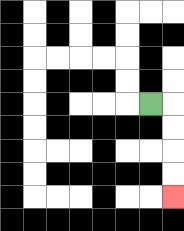{'start': '[6, 4]', 'end': '[7, 8]', 'path_directions': 'R,D,D,D,D', 'path_coordinates': '[[6, 4], [7, 4], [7, 5], [7, 6], [7, 7], [7, 8]]'}